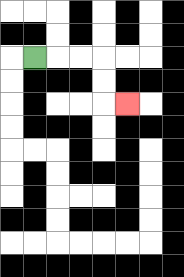{'start': '[1, 2]', 'end': '[5, 4]', 'path_directions': 'R,R,R,D,D,R', 'path_coordinates': '[[1, 2], [2, 2], [3, 2], [4, 2], [4, 3], [4, 4], [5, 4]]'}